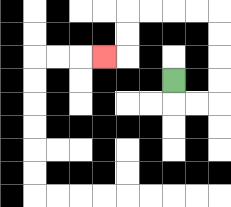{'start': '[7, 3]', 'end': '[4, 2]', 'path_directions': 'D,R,R,U,U,U,U,L,L,L,L,D,D,L', 'path_coordinates': '[[7, 3], [7, 4], [8, 4], [9, 4], [9, 3], [9, 2], [9, 1], [9, 0], [8, 0], [7, 0], [6, 0], [5, 0], [5, 1], [5, 2], [4, 2]]'}